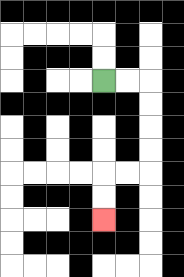{'start': '[4, 3]', 'end': '[4, 9]', 'path_directions': 'R,R,D,D,D,D,L,L,D,D', 'path_coordinates': '[[4, 3], [5, 3], [6, 3], [6, 4], [6, 5], [6, 6], [6, 7], [5, 7], [4, 7], [4, 8], [4, 9]]'}